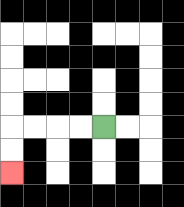{'start': '[4, 5]', 'end': '[0, 7]', 'path_directions': 'L,L,L,L,D,D', 'path_coordinates': '[[4, 5], [3, 5], [2, 5], [1, 5], [0, 5], [0, 6], [0, 7]]'}